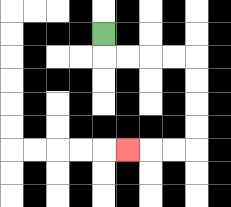{'start': '[4, 1]', 'end': '[5, 6]', 'path_directions': 'D,R,R,R,R,D,D,D,D,L,L,L', 'path_coordinates': '[[4, 1], [4, 2], [5, 2], [6, 2], [7, 2], [8, 2], [8, 3], [8, 4], [8, 5], [8, 6], [7, 6], [6, 6], [5, 6]]'}